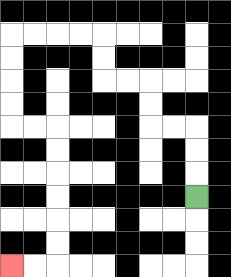{'start': '[8, 8]', 'end': '[0, 11]', 'path_directions': 'U,U,U,L,L,U,U,L,L,U,U,L,L,L,L,D,D,D,D,R,R,D,D,D,D,D,D,L,L', 'path_coordinates': '[[8, 8], [8, 7], [8, 6], [8, 5], [7, 5], [6, 5], [6, 4], [6, 3], [5, 3], [4, 3], [4, 2], [4, 1], [3, 1], [2, 1], [1, 1], [0, 1], [0, 2], [0, 3], [0, 4], [0, 5], [1, 5], [2, 5], [2, 6], [2, 7], [2, 8], [2, 9], [2, 10], [2, 11], [1, 11], [0, 11]]'}